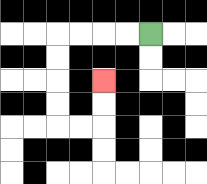{'start': '[6, 1]', 'end': '[4, 3]', 'path_directions': 'L,L,L,L,D,D,D,D,R,R,U,U', 'path_coordinates': '[[6, 1], [5, 1], [4, 1], [3, 1], [2, 1], [2, 2], [2, 3], [2, 4], [2, 5], [3, 5], [4, 5], [4, 4], [4, 3]]'}